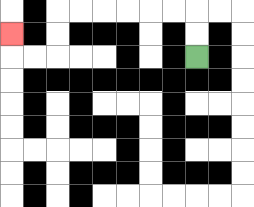{'start': '[8, 2]', 'end': '[0, 1]', 'path_directions': 'U,U,L,L,L,L,L,L,D,D,L,L,U', 'path_coordinates': '[[8, 2], [8, 1], [8, 0], [7, 0], [6, 0], [5, 0], [4, 0], [3, 0], [2, 0], [2, 1], [2, 2], [1, 2], [0, 2], [0, 1]]'}